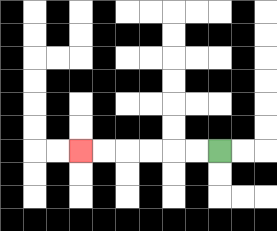{'start': '[9, 6]', 'end': '[3, 6]', 'path_directions': 'L,L,L,L,L,L', 'path_coordinates': '[[9, 6], [8, 6], [7, 6], [6, 6], [5, 6], [4, 6], [3, 6]]'}